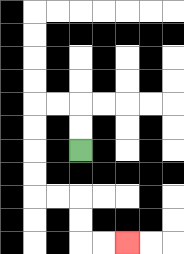{'start': '[3, 6]', 'end': '[5, 10]', 'path_directions': 'U,U,L,L,D,D,D,D,R,R,D,D,R,R', 'path_coordinates': '[[3, 6], [3, 5], [3, 4], [2, 4], [1, 4], [1, 5], [1, 6], [1, 7], [1, 8], [2, 8], [3, 8], [3, 9], [3, 10], [4, 10], [5, 10]]'}